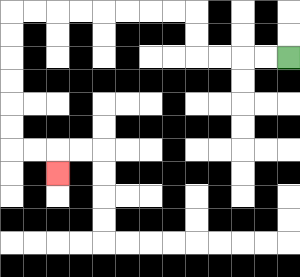{'start': '[12, 2]', 'end': '[2, 7]', 'path_directions': 'L,L,L,L,U,U,L,L,L,L,L,L,L,L,D,D,D,D,D,D,R,R,D', 'path_coordinates': '[[12, 2], [11, 2], [10, 2], [9, 2], [8, 2], [8, 1], [8, 0], [7, 0], [6, 0], [5, 0], [4, 0], [3, 0], [2, 0], [1, 0], [0, 0], [0, 1], [0, 2], [0, 3], [0, 4], [0, 5], [0, 6], [1, 6], [2, 6], [2, 7]]'}